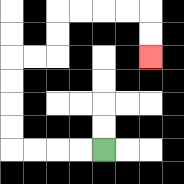{'start': '[4, 6]', 'end': '[6, 2]', 'path_directions': 'L,L,L,L,U,U,U,U,R,R,U,U,R,R,R,R,D,D', 'path_coordinates': '[[4, 6], [3, 6], [2, 6], [1, 6], [0, 6], [0, 5], [0, 4], [0, 3], [0, 2], [1, 2], [2, 2], [2, 1], [2, 0], [3, 0], [4, 0], [5, 0], [6, 0], [6, 1], [6, 2]]'}